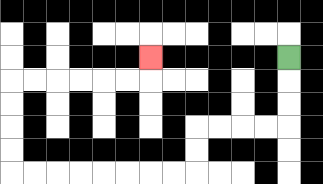{'start': '[12, 2]', 'end': '[6, 2]', 'path_directions': 'D,D,D,L,L,L,L,D,D,L,L,L,L,L,L,L,L,U,U,U,U,R,R,R,R,R,R,U', 'path_coordinates': '[[12, 2], [12, 3], [12, 4], [12, 5], [11, 5], [10, 5], [9, 5], [8, 5], [8, 6], [8, 7], [7, 7], [6, 7], [5, 7], [4, 7], [3, 7], [2, 7], [1, 7], [0, 7], [0, 6], [0, 5], [0, 4], [0, 3], [1, 3], [2, 3], [3, 3], [4, 3], [5, 3], [6, 3], [6, 2]]'}